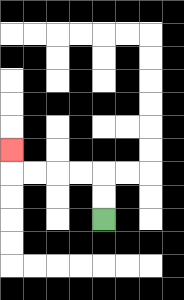{'start': '[4, 9]', 'end': '[0, 6]', 'path_directions': 'U,U,L,L,L,L,U', 'path_coordinates': '[[4, 9], [4, 8], [4, 7], [3, 7], [2, 7], [1, 7], [0, 7], [0, 6]]'}